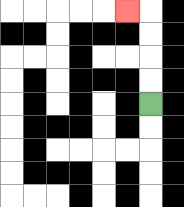{'start': '[6, 4]', 'end': '[5, 0]', 'path_directions': 'U,U,U,U,L', 'path_coordinates': '[[6, 4], [6, 3], [6, 2], [6, 1], [6, 0], [5, 0]]'}